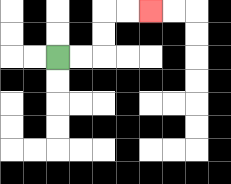{'start': '[2, 2]', 'end': '[6, 0]', 'path_directions': 'R,R,U,U,R,R', 'path_coordinates': '[[2, 2], [3, 2], [4, 2], [4, 1], [4, 0], [5, 0], [6, 0]]'}